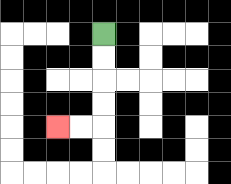{'start': '[4, 1]', 'end': '[2, 5]', 'path_directions': 'D,D,D,D,L,L', 'path_coordinates': '[[4, 1], [4, 2], [4, 3], [4, 4], [4, 5], [3, 5], [2, 5]]'}